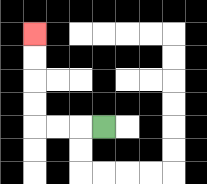{'start': '[4, 5]', 'end': '[1, 1]', 'path_directions': 'L,L,L,U,U,U,U', 'path_coordinates': '[[4, 5], [3, 5], [2, 5], [1, 5], [1, 4], [1, 3], [1, 2], [1, 1]]'}